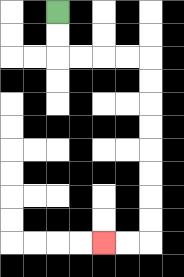{'start': '[2, 0]', 'end': '[4, 10]', 'path_directions': 'D,D,R,R,R,R,D,D,D,D,D,D,D,D,L,L', 'path_coordinates': '[[2, 0], [2, 1], [2, 2], [3, 2], [4, 2], [5, 2], [6, 2], [6, 3], [6, 4], [6, 5], [6, 6], [6, 7], [6, 8], [6, 9], [6, 10], [5, 10], [4, 10]]'}